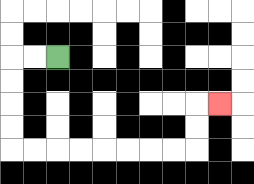{'start': '[2, 2]', 'end': '[9, 4]', 'path_directions': 'L,L,D,D,D,D,R,R,R,R,R,R,R,R,U,U,R', 'path_coordinates': '[[2, 2], [1, 2], [0, 2], [0, 3], [0, 4], [0, 5], [0, 6], [1, 6], [2, 6], [3, 6], [4, 6], [5, 6], [6, 6], [7, 6], [8, 6], [8, 5], [8, 4], [9, 4]]'}